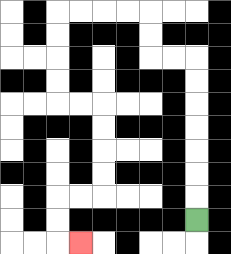{'start': '[8, 9]', 'end': '[3, 10]', 'path_directions': 'U,U,U,U,U,U,U,L,L,U,U,L,L,L,L,D,D,D,D,R,R,D,D,D,D,L,L,D,D,R', 'path_coordinates': '[[8, 9], [8, 8], [8, 7], [8, 6], [8, 5], [8, 4], [8, 3], [8, 2], [7, 2], [6, 2], [6, 1], [6, 0], [5, 0], [4, 0], [3, 0], [2, 0], [2, 1], [2, 2], [2, 3], [2, 4], [3, 4], [4, 4], [4, 5], [4, 6], [4, 7], [4, 8], [3, 8], [2, 8], [2, 9], [2, 10], [3, 10]]'}